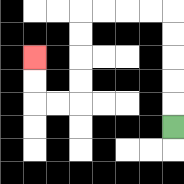{'start': '[7, 5]', 'end': '[1, 2]', 'path_directions': 'U,U,U,U,U,L,L,L,L,D,D,D,D,L,L,U,U', 'path_coordinates': '[[7, 5], [7, 4], [7, 3], [7, 2], [7, 1], [7, 0], [6, 0], [5, 0], [4, 0], [3, 0], [3, 1], [3, 2], [3, 3], [3, 4], [2, 4], [1, 4], [1, 3], [1, 2]]'}